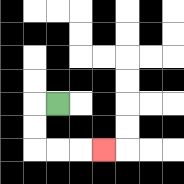{'start': '[2, 4]', 'end': '[4, 6]', 'path_directions': 'L,D,D,R,R,R', 'path_coordinates': '[[2, 4], [1, 4], [1, 5], [1, 6], [2, 6], [3, 6], [4, 6]]'}